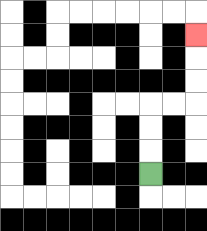{'start': '[6, 7]', 'end': '[8, 1]', 'path_directions': 'U,U,U,R,R,U,U,U', 'path_coordinates': '[[6, 7], [6, 6], [6, 5], [6, 4], [7, 4], [8, 4], [8, 3], [8, 2], [8, 1]]'}